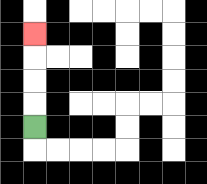{'start': '[1, 5]', 'end': '[1, 1]', 'path_directions': 'U,U,U,U', 'path_coordinates': '[[1, 5], [1, 4], [1, 3], [1, 2], [1, 1]]'}